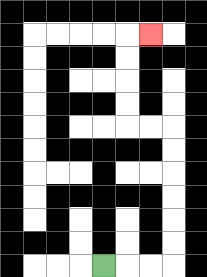{'start': '[4, 11]', 'end': '[6, 1]', 'path_directions': 'R,R,R,U,U,U,U,U,U,L,L,U,U,U,U,R', 'path_coordinates': '[[4, 11], [5, 11], [6, 11], [7, 11], [7, 10], [7, 9], [7, 8], [7, 7], [7, 6], [7, 5], [6, 5], [5, 5], [5, 4], [5, 3], [5, 2], [5, 1], [6, 1]]'}